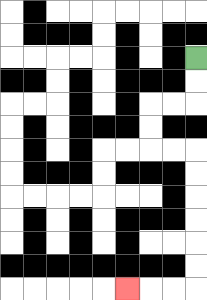{'start': '[8, 2]', 'end': '[5, 12]', 'path_directions': 'D,D,L,L,D,D,R,R,D,D,D,D,D,D,L,L,L', 'path_coordinates': '[[8, 2], [8, 3], [8, 4], [7, 4], [6, 4], [6, 5], [6, 6], [7, 6], [8, 6], [8, 7], [8, 8], [8, 9], [8, 10], [8, 11], [8, 12], [7, 12], [6, 12], [5, 12]]'}